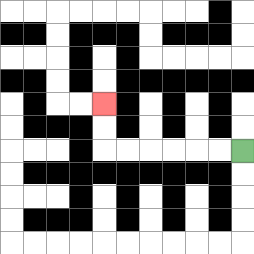{'start': '[10, 6]', 'end': '[4, 4]', 'path_directions': 'L,L,L,L,L,L,U,U', 'path_coordinates': '[[10, 6], [9, 6], [8, 6], [7, 6], [6, 6], [5, 6], [4, 6], [4, 5], [4, 4]]'}